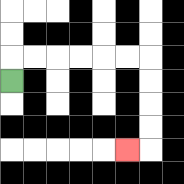{'start': '[0, 3]', 'end': '[5, 6]', 'path_directions': 'U,R,R,R,R,R,R,D,D,D,D,L', 'path_coordinates': '[[0, 3], [0, 2], [1, 2], [2, 2], [3, 2], [4, 2], [5, 2], [6, 2], [6, 3], [6, 4], [6, 5], [6, 6], [5, 6]]'}